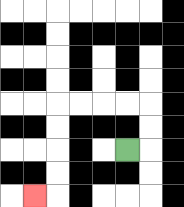{'start': '[5, 6]', 'end': '[1, 8]', 'path_directions': 'R,U,U,L,L,L,L,D,D,D,D,L', 'path_coordinates': '[[5, 6], [6, 6], [6, 5], [6, 4], [5, 4], [4, 4], [3, 4], [2, 4], [2, 5], [2, 6], [2, 7], [2, 8], [1, 8]]'}